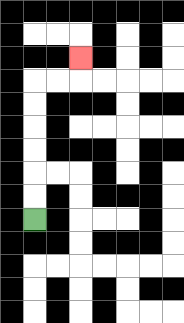{'start': '[1, 9]', 'end': '[3, 2]', 'path_directions': 'U,U,U,U,U,U,R,R,U', 'path_coordinates': '[[1, 9], [1, 8], [1, 7], [1, 6], [1, 5], [1, 4], [1, 3], [2, 3], [3, 3], [3, 2]]'}